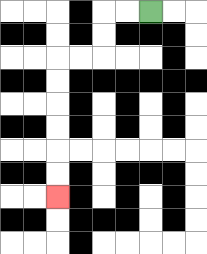{'start': '[6, 0]', 'end': '[2, 8]', 'path_directions': 'L,L,D,D,L,L,D,D,D,D,D,D', 'path_coordinates': '[[6, 0], [5, 0], [4, 0], [4, 1], [4, 2], [3, 2], [2, 2], [2, 3], [2, 4], [2, 5], [2, 6], [2, 7], [2, 8]]'}